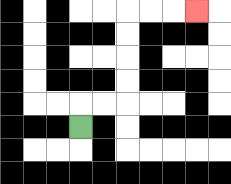{'start': '[3, 5]', 'end': '[8, 0]', 'path_directions': 'U,R,R,U,U,U,U,R,R,R', 'path_coordinates': '[[3, 5], [3, 4], [4, 4], [5, 4], [5, 3], [5, 2], [5, 1], [5, 0], [6, 0], [7, 0], [8, 0]]'}